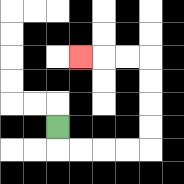{'start': '[2, 5]', 'end': '[3, 2]', 'path_directions': 'D,R,R,R,R,U,U,U,U,L,L,L', 'path_coordinates': '[[2, 5], [2, 6], [3, 6], [4, 6], [5, 6], [6, 6], [6, 5], [6, 4], [6, 3], [6, 2], [5, 2], [4, 2], [3, 2]]'}